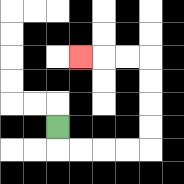{'start': '[2, 5]', 'end': '[3, 2]', 'path_directions': 'D,R,R,R,R,U,U,U,U,L,L,L', 'path_coordinates': '[[2, 5], [2, 6], [3, 6], [4, 6], [5, 6], [6, 6], [6, 5], [6, 4], [6, 3], [6, 2], [5, 2], [4, 2], [3, 2]]'}